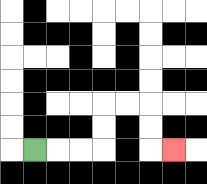{'start': '[1, 6]', 'end': '[7, 6]', 'path_directions': 'R,R,R,U,U,R,R,D,D,R', 'path_coordinates': '[[1, 6], [2, 6], [3, 6], [4, 6], [4, 5], [4, 4], [5, 4], [6, 4], [6, 5], [6, 6], [7, 6]]'}